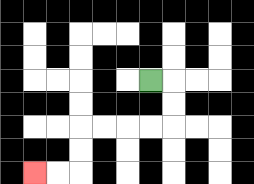{'start': '[6, 3]', 'end': '[1, 7]', 'path_directions': 'R,D,D,L,L,L,L,D,D,L,L', 'path_coordinates': '[[6, 3], [7, 3], [7, 4], [7, 5], [6, 5], [5, 5], [4, 5], [3, 5], [3, 6], [3, 7], [2, 7], [1, 7]]'}